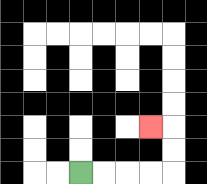{'start': '[3, 7]', 'end': '[6, 5]', 'path_directions': 'R,R,R,R,U,U,L', 'path_coordinates': '[[3, 7], [4, 7], [5, 7], [6, 7], [7, 7], [7, 6], [7, 5], [6, 5]]'}